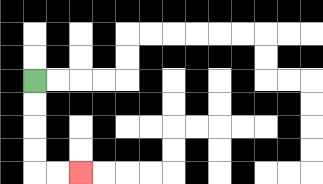{'start': '[1, 3]', 'end': '[3, 7]', 'path_directions': 'D,D,D,D,R,R', 'path_coordinates': '[[1, 3], [1, 4], [1, 5], [1, 6], [1, 7], [2, 7], [3, 7]]'}